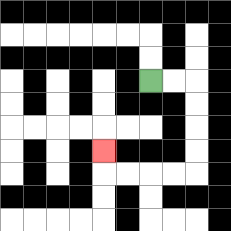{'start': '[6, 3]', 'end': '[4, 6]', 'path_directions': 'R,R,D,D,D,D,L,L,L,L,U', 'path_coordinates': '[[6, 3], [7, 3], [8, 3], [8, 4], [8, 5], [8, 6], [8, 7], [7, 7], [6, 7], [5, 7], [4, 7], [4, 6]]'}